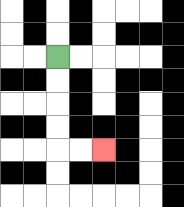{'start': '[2, 2]', 'end': '[4, 6]', 'path_directions': 'D,D,D,D,R,R', 'path_coordinates': '[[2, 2], [2, 3], [2, 4], [2, 5], [2, 6], [3, 6], [4, 6]]'}